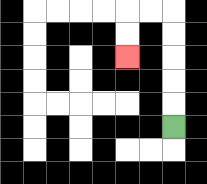{'start': '[7, 5]', 'end': '[5, 2]', 'path_directions': 'U,U,U,U,U,L,L,D,D', 'path_coordinates': '[[7, 5], [7, 4], [7, 3], [7, 2], [7, 1], [7, 0], [6, 0], [5, 0], [5, 1], [5, 2]]'}